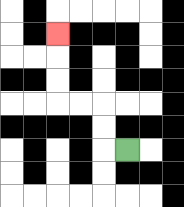{'start': '[5, 6]', 'end': '[2, 1]', 'path_directions': 'L,U,U,L,L,U,U,U', 'path_coordinates': '[[5, 6], [4, 6], [4, 5], [4, 4], [3, 4], [2, 4], [2, 3], [2, 2], [2, 1]]'}